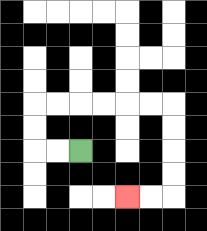{'start': '[3, 6]', 'end': '[5, 8]', 'path_directions': 'L,L,U,U,R,R,R,R,R,R,D,D,D,D,L,L', 'path_coordinates': '[[3, 6], [2, 6], [1, 6], [1, 5], [1, 4], [2, 4], [3, 4], [4, 4], [5, 4], [6, 4], [7, 4], [7, 5], [7, 6], [7, 7], [7, 8], [6, 8], [5, 8]]'}